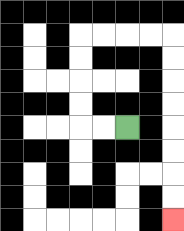{'start': '[5, 5]', 'end': '[7, 9]', 'path_directions': 'L,L,U,U,U,U,R,R,R,R,D,D,D,D,D,D,D,D', 'path_coordinates': '[[5, 5], [4, 5], [3, 5], [3, 4], [3, 3], [3, 2], [3, 1], [4, 1], [5, 1], [6, 1], [7, 1], [7, 2], [7, 3], [7, 4], [7, 5], [7, 6], [7, 7], [7, 8], [7, 9]]'}